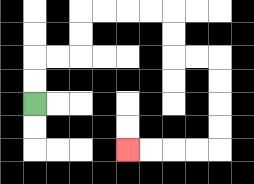{'start': '[1, 4]', 'end': '[5, 6]', 'path_directions': 'U,U,R,R,U,U,R,R,R,R,D,D,R,R,D,D,D,D,L,L,L,L', 'path_coordinates': '[[1, 4], [1, 3], [1, 2], [2, 2], [3, 2], [3, 1], [3, 0], [4, 0], [5, 0], [6, 0], [7, 0], [7, 1], [7, 2], [8, 2], [9, 2], [9, 3], [9, 4], [9, 5], [9, 6], [8, 6], [7, 6], [6, 6], [5, 6]]'}